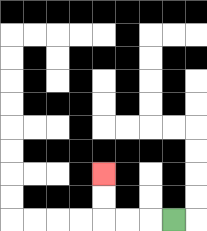{'start': '[7, 9]', 'end': '[4, 7]', 'path_directions': 'L,L,L,U,U', 'path_coordinates': '[[7, 9], [6, 9], [5, 9], [4, 9], [4, 8], [4, 7]]'}